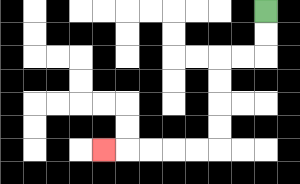{'start': '[11, 0]', 'end': '[4, 6]', 'path_directions': 'D,D,L,L,D,D,D,D,L,L,L,L,L', 'path_coordinates': '[[11, 0], [11, 1], [11, 2], [10, 2], [9, 2], [9, 3], [9, 4], [9, 5], [9, 6], [8, 6], [7, 6], [6, 6], [5, 6], [4, 6]]'}